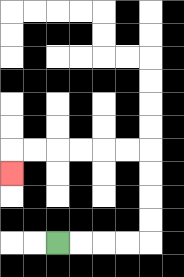{'start': '[2, 10]', 'end': '[0, 7]', 'path_directions': 'R,R,R,R,U,U,U,U,L,L,L,L,L,L,D', 'path_coordinates': '[[2, 10], [3, 10], [4, 10], [5, 10], [6, 10], [6, 9], [6, 8], [6, 7], [6, 6], [5, 6], [4, 6], [3, 6], [2, 6], [1, 6], [0, 6], [0, 7]]'}